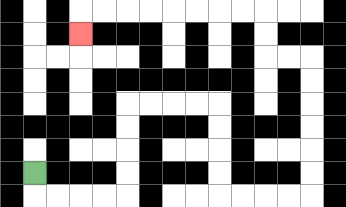{'start': '[1, 7]', 'end': '[3, 1]', 'path_directions': 'D,R,R,R,R,U,U,U,U,R,R,R,R,D,D,D,D,R,R,R,R,U,U,U,U,U,U,L,L,U,U,L,L,L,L,L,L,L,L,D', 'path_coordinates': '[[1, 7], [1, 8], [2, 8], [3, 8], [4, 8], [5, 8], [5, 7], [5, 6], [5, 5], [5, 4], [6, 4], [7, 4], [8, 4], [9, 4], [9, 5], [9, 6], [9, 7], [9, 8], [10, 8], [11, 8], [12, 8], [13, 8], [13, 7], [13, 6], [13, 5], [13, 4], [13, 3], [13, 2], [12, 2], [11, 2], [11, 1], [11, 0], [10, 0], [9, 0], [8, 0], [7, 0], [6, 0], [5, 0], [4, 0], [3, 0], [3, 1]]'}